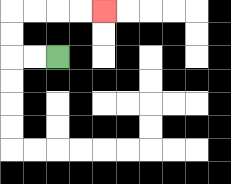{'start': '[2, 2]', 'end': '[4, 0]', 'path_directions': 'L,L,U,U,R,R,R,R', 'path_coordinates': '[[2, 2], [1, 2], [0, 2], [0, 1], [0, 0], [1, 0], [2, 0], [3, 0], [4, 0]]'}